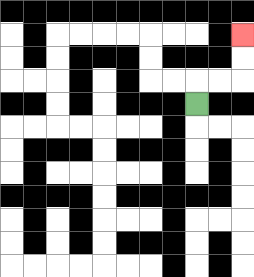{'start': '[8, 4]', 'end': '[10, 1]', 'path_directions': 'U,R,R,U,U', 'path_coordinates': '[[8, 4], [8, 3], [9, 3], [10, 3], [10, 2], [10, 1]]'}